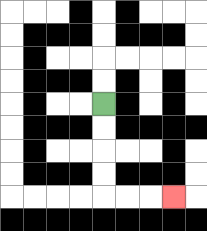{'start': '[4, 4]', 'end': '[7, 8]', 'path_directions': 'D,D,D,D,R,R,R', 'path_coordinates': '[[4, 4], [4, 5], [4, 6], [4, 7], [4, 8], [5, 8], [6, 8], [7, 8]]'}